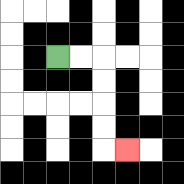{'start': '[2, 2]', 'end': '[5, 6]', 'path_directions': 'R,R,D,D,D,D,R', 'path_coordinates': '[[2, 2], [3, 2], [4, 2], [4, 3], [4, 4], [4, 5], [4, 6], [5, 6]]'}